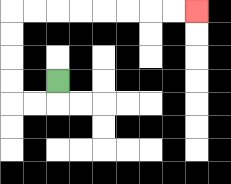{'start': '[2, 3]', 'end': '[8, 0]', 'path_directions': 'D,L,L,U,U,U,U,R,R,R,R,R,R,R,R', 'path_coordinates': '[[2, 3], [2, 4], [1, 4], [0, 4], [0, 3], [0, 2], [0, 1], [0, 0], [1, 0], [2, 0], [3, 0], [4, 0], [5, 0], [6, 0], [7, 0], [8, 0]]'}